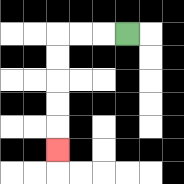{'start': '[5, 1]', 'end': '[2, 6]', 'path_directions': 'L,L,L,D,D,D,D,D', 'path_coordinates': '[[5, 1], [4, 1], [3, 1], [2, 1], [2, 2], [2, 3], [2, 4], [2, 5], [2, 6]]'}